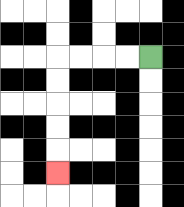{'start': '[6, 2]', 'end': '[2, 7]', 'path_directions': 'L,L,L,L,D,D,D,D,D', 'path_coordinates': '[[6, 2], [5, 2], [4, 2], [3, 2], [2, 2], [2, 3], [2, 4], [2, 5], [2, 6], [2, 7]]'}